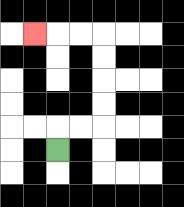{'start': '[2, 6]', 'end': '[1, 1]', 'path_directions': 'U,R,R,U,U,U,U,L,L,L', 'path_coordinates': '[[2, 6], [2, 5], [3, 5], [4, 5], [4, 4], [4, 3], [4, 2], [4, 1], [3, 1], [2, 1], [1, 1]]'}